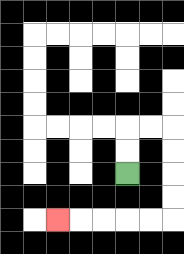{'start': '[5, 7]', 'end': '[2, 9]', 'path_directions': 'U,U,R,R,D,D,D,D,L,L,L,L,L', 'path_coordinates': '[[5, 7], [5, 6], [5, 5], [6, 5], [7, 5], [7, 6], [7, 7], [7, 8], [7, 9], [6, 9], [5, 9], [4, 9], [3, 9], [2, 9]]'}